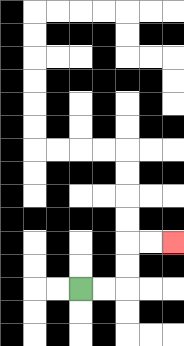{'start': '[3, 12]', 'end': '[7, 10]', 'path_directions': 'R,R,U,U,R,R', 'path_coordinates': '[[3, 12], [4, 12], [5, 12], [5, 11], [5, 10], [6, 10], [7, 10]]'}